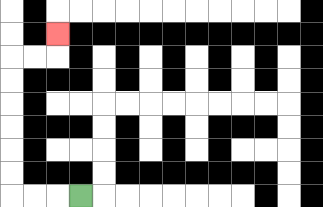{'start': '[3, 8]', 'end': '[2, 1]', 'path_directions': 'L,L,L,U,U,U,U,U,U,R,R,U', 'path_coordinates': '[[3, 8], [2, 8], [1, 8], [0, 8], [0, 7], [0, 6], [0, 5], [0, 4], [0, 3], [0, 2], [1, 2], [2, 2], [2, 1]]'}